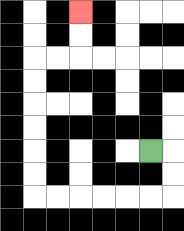{'start': '[6, 6]', 'end': '[3, 0]', 'path_directions': 'R,D,D,L,L,L,L,L,L,U,U,U,U,U,U,R,R,U,U', 'path_coordinates': '[[6, 6], [7, 6], [7, 7], [7, 8], [6, 8], [5, 8], [4, 8], [3, 8], [2, 8], [1, 8], [1, 7], [1, 6], [1, 5], [1, 4], [1, 3], [1, 2], [2, 2], [3, 2], [3, 1], [3, 0]]'}